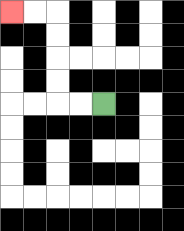{'start': '[4, 4]', 'end': '[0, 0]', 'path_directions': 'L,L,U,U,U,U,L,L', 'path_coordinates': '[[4, 4], [3, 4], [2, 4], [2, 3], [2, 2], [2, 1], [2, 0], [1, 0], [0, 0]]'}